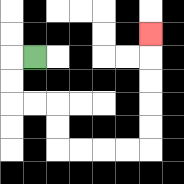{'start': '[1, 2]', 'end': '[6, 1]', 'path_directions': 'L,D,D,R,R,D,D,R,R,R,R,U,U,U,U,U', 'path_coordinates': '[[1, 2], [0, 2], [0, 3], [0, 4], [1, 4], [2, 4], [2, 5], [2, 6], [3, 6], [4, 6], [5, 6], [6, 6], [6, 5], [6, 4], [6, 3], [6, 2], [6, 1]]'}